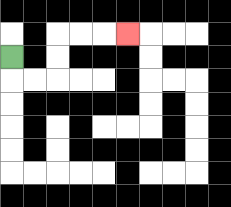{'start': '[0, 2]', 'end': '[5, 1]', 'path_directions': 'D,R,R,U,U,R,R,R', 'path_coordinates': '[[0, 2], [0, 3], [1, 3], [2, 3], [2, 2], [2, 1], [3, 1], [4, 1], [5, 1]]'}